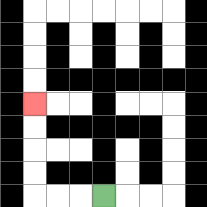{'start': '[4, 8]', 'end': '[1, 4]', 'path_directions': 'L,L,L,U,U,U,U', 'path_coordinates': '[[4, 8], [3, 8], [2, 8], [1, 8], [1, 7], [1, 6], [1, 5], [1, 4]]'}